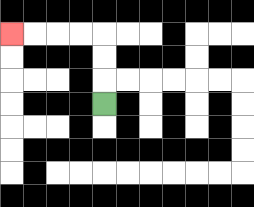{'start': '[4, 4]', 'end': '[0, 1]', 'path_directions': 'U,U,U,L,L,L,L', 'path_coordinates': '[[4, 4], [4, 3], [4, 2], [4, 1], [3, 1], [2, 1], [1, 1], [0, 1]]'}